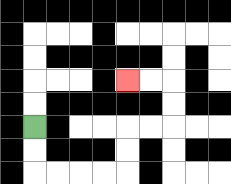{'start': '[1, 5]', 'end': '[5, 3]', 'path_directions': 'D,D,R,R,R,R,U,U,R,R,U,U,L,L', 'path_coordinates': '[[1, 5], [1, 6], [1, 7], [2, 7], [3, 7], [4, 7], [5, 7], [5, 6], [5, 5], [6, 5], [7, 5], [7, 4], [7, 3], [6, 3], [5, 3]]'}